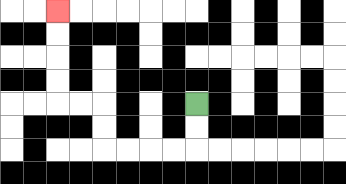{'start': '[8, 4]', 'end': '[2, 0]', 'path_directions': 'D,D,L,L,L,L,U,U,L,L,U,U,U,U', 'path_coordinates': '[[8, 4], [8, 5], [8, 6], [7, 6], [6, 6], [5, 6], [4, 6], [4, 5], [4, 4], [3, 4], [2, 4], [2, 3], [2, 2], [2, 1], [2, 0]]'}